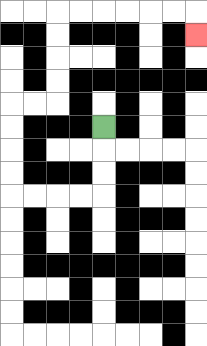{'start': '[4, 5]', 'end': '[8, 1]', 'path_directions': 'D,D,D,L,L,L,L,U,U,U,U,R,R,U,U,U,U,R,R,R,R,R,R,D', 'path_coordinates': '[[4, 5], [4, 6], [4, 7], [4, 8], [3, 8], [2, 8], [1, 8], [0, 8], [0, 7], [0, 6], [0, 5], [0, 4], [1, 4], [2, 4], [2, 3], [2, 2], [2, 1], [2, 0], [3, 0], [4, 0], [5, 0], [6, 0], [7, 0], [8, 0], [8, 1]]'}